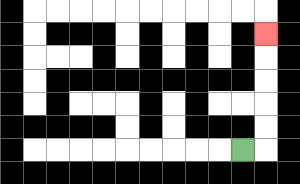{'start': '[10, 6]', 'end': '[11, 1]', 'path_directions': 'R,U,U,U,U,U', 'path_coordinates': '[[10, 6], [11, 6], [11, 5], [11, 4], [11, 3], [11, 2], [11, 1]]'}